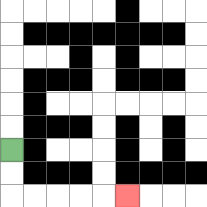{'start': '[0, 6]', 'end': '[5, 8]', 'path_directions': 'D,D,R,R,R,R,R', 'path_coordinates': '[[0, 6], [0, 7], [0, 8], [1, 8], [2, 8], [3, 8], [4, 8], [5, 8]]'}